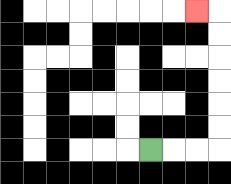{'start': '[6, 6]', 'end': '[8, 0]', 'path_directions': 'R,R,R,U,U,U,U,U,U,L', 'path_coordinates': '[[6, 6], [7, 6], [8, 6], [9, 6], [9, 5], [9, 4], [9, 3], [9, 2], [9, 1], [9, 0], [8, 0]]'}